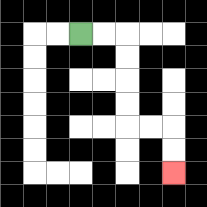{'start': '[3, 1]', 'end': '[7, 7]', 'path_directions': 'R,R,D,D,D,D,R,R,D,D', 'path_coordinates': '[[3, 1], [4, 1], [5, 1], [5, 2], [5, 3], [5, 4], [5, 5], [6, 5], [7, 5], [7, 6], [7, 7]]'}